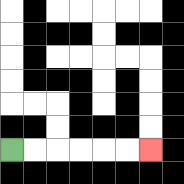{'start': '[0, 6]', 'end': '[6, 6]', 'path_directions': 'R,R,R,R,R,R', 'path_coordinates': '[[0, 6], [1, 6], [2, 6], [3, 6], [4, 6], [5, 6], [6, 6]]'}